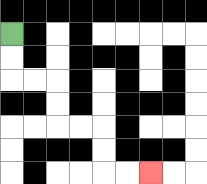{'start': '[0, 1]', 'end': '[6, 7]', 'path_directions': 'D,D,R,R,D,D,R,R,D,D,R,R', 'path_coordinates': '[[0, 1], [0, 2], [0, 3], [1, 3], [2, 3], [2, 4], [2, 5], [3, 5], [4, 5], [4, 6], [4, 7], [5, 7], [6, 7]]'}